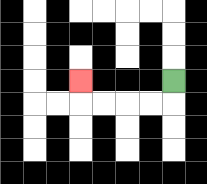{'start': '[7, 3]', 'end': '[3, 3]', 'path_directions': 'D,L,L,L,L,U', 'path_coordinates': '[[7, 3], [7, 4], [6, 4], [5, 4], [4, 4], [3, 4], [3, 3]]'}